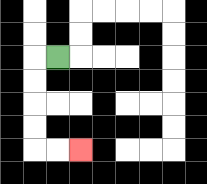{'start': '[2, 2]', 'end': '[3, 6]', 'path_directions': 'L,D,D,D,D,R,R', 'path_coordinates': '[[2, 2], [1, 2], [1, 3], [1, 4], [1, 5], [1, 6], [2, 6], [3, 6]]'}